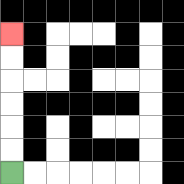{'start': '[0, 7]', 'end': '[0, 1]', 'path_directions': 'U,U,U,U,U,U', 'path_coordinates': '[[0, 7], [0, 6], [0, 5], [0, 4], [0, 3], [0, 2], [0, 1]]'}